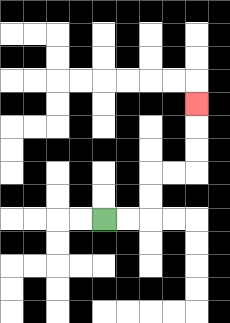{'start': '[4, 9]', 'end': '[8, 4]', 'path_directions': 'R,R,U,U,R,R,U,U,U', 'path_coordinates': '[[4, 9], [5, 9], [6, 9], [6, 8], [6, 7], [7, 7], [8, 7], [8, 6], [8, 5], [8, 4]]'}